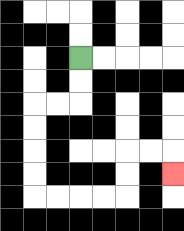{'start': '[3, 2]', 'end': '[7, 7]', 'path_directions': 'D,D,L,L,D,D,D,D,R,R,R,R,U,U,R,R,D', 'path_coordinates': '[[3, 2], [3, 3], [3, 4], [2, 4], [1, 4], [1, 5], [1, 6], [1, 7], [1, 8], [2, 8], [3, 8], [4, 8], [5, 8], [5, 7], [5, 6], [6, 6], [7, 6], [7, 7]]'}